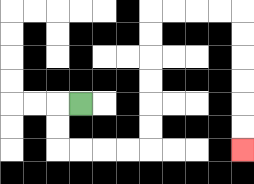{'start': '[3, 4]', 'end': '[10, 6]', 'path_directions': 'L,D,D,R,R,R,R,U,U,U,U,U,U,R,R,R,R,D,D,D,D,D,D', 'path_coordinates': '[[3, 4], [2, 4], [2, 5], [2, 6], [3, 6], [4, 6], [5, 6], [6, 6], [6, 5], [6, 4], [6, 3], [6, 2], [6, 1], [6, 0], [7, 0], [8, 0], [9, 0], [10, 0], [10, 1], [10, 2], [10, 3], [10, 4], [10, 5], [10, 6]]'}